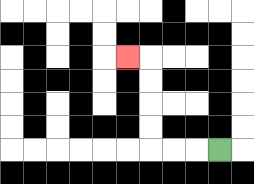{'start': '[9, 6]', 'end': '[5, 2]', 'path_directions': 'L,L,L,U,U,U,U,L', 'path_coordinates': '[[9, 6], [8, 6], [7, 6], [6, 6], [6, 5], [6, 4], [6, 3], [6, 2], [5, 2]]'}